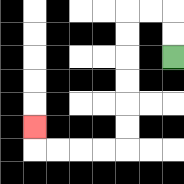{'start': '[7, 2]', 'end': '[1, 5]', 'path_directions': 'U,U,L,L,D,D,D,D,D,D,L,L,L,L,U', 'path_coordinates': '[[7, 2], [7, 1], [7, 0], [6, 0], [5, 0], [5, 1], [5, 2], [5, 3], [5, 4], [5, 5], [5, 6], [4, 6], [3, 6], [2, 6], [1, 6], [1, 5]]'}